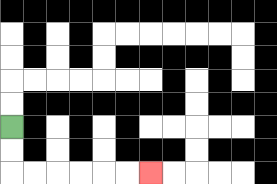{'start': '[0, 5]', 'end': '[6, 7]', 'path_directions': 'D,D,R,R,R,R,R,R', 'path_coordinates': '[[0, 5], [0, 6], [0, 7], [1, 7], [2, 7], [3, 7], [4, 7], [5, 7], [6, 7]]'}